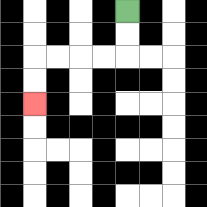{'start': '[5, 0]', 'end': '[1, 4]', 'path_directions': 'D,D,L,L,L,L,D,D', 'path_coordinates': '[[5, 0], [5, 1], [5, 2], [4, 2], [3, 2], [2, 2], [1, 2], [1, 3], [1, 4]]'}